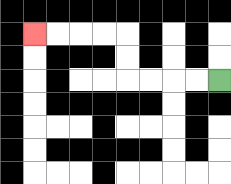{'start': '[9, 3]', 'end': '[1, 1]', 'path_directions': 'L,L,L,L,U,U,L,L,L,L', 'path_coordinates': '[[9, 3], [8, 3], [7, 3], [6, 3], [5, 3], [5, 2], [5, 1], [4, 1], [3, 1], [2, 1], [1, 1]]'}